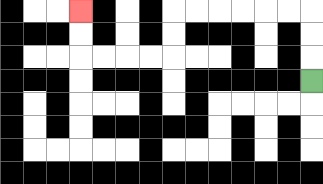{'start': '[13, 3]', 'end': '[3, 0]', 'path_directions': 'U,U,U,L,L,L,L,L,L,D,D,L,L,L,L,U,U', 'path_coordinates': '[[13, 3], [13, 2], [13, 1], [13, 0], [12, 0], [11, 0], [10, 0], [9, 0], [8, 0], [7, 0], [7, 1], [7, 2], [6, 2], [5, 2], [4, 2], [3, 2], [3, 1], [3, 0]]'}